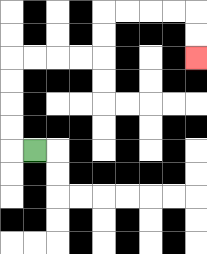{'start': '[1, 6]', 'end': '[8, 2]', 'path_directions': 'L,U,U,U,U,R,R,R,R,U,U,R,R,R,R,D,D', 'path_coordinates': '[[1, 6], [0, 6], [0, 5], [0, 4], [0, 3], [0, 2], [1, 2], [2, 2], [3, 2], [4, 2], [4, 1], [4, 0], [5, 0], [6, 0], [7, 0], [8, 0], [8, 1], [8, 2]]'}